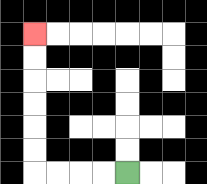{'start': '[5, 7]', 'end': '[1, 1]', 'path_directions': 'L,L,L,L,U,U,U,U,U,U', 'path_coordinates': '[[5, 7], [4, 7], [3, 7], [2, 7], [1, 7], [1, 6], [1, 5], [1, 4], [1, 3], [1, 2], [1, 1]]'}